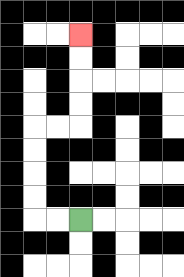{'start': '[3, 9]', 'end': '[3, 1]', 'path_directions': 'L,L,U,U,U,U,R,R,U,U,U,U', 'path_coordinates': '[[3, 9], [2, 9], [1, 9], [1, 8], [1, 7], [1, 6], [1, 5], [2, 5], [3, 5], [3, 4], [3, 3], [3, 2], [3, 1]]'}